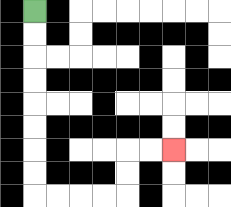{'start': '[1, 0]', 'end': '[7, 6]', 'path_directions': 'D,D,D,D,D,D,D,D,R,R,R,R,U,U,R,R', 'path_coordinates': '[[1, 0], [1, 1], [1, 2], [1, 3], [1, 4], [1, 5], [1, 6], [1, 7], [1, 8], [2, 8], [3, 8], [4, 8], [5, 8], [5, 7], [5, 6], [6, 6], [7, 6]]'}